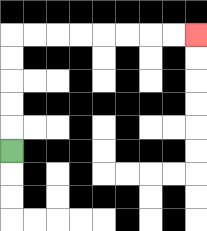{'start': '[0, 6]', 'end': '[8, 1]', 'path_directions': 'U,U,U,U,U,R,R,R,R,R,R,R,R', 'path_coordinates': '[[0, 6], [0, 5], [0, 4], [0, 3], [0, 2], [0, 1], [1, 1], [2, 1], [3, 1], [4, 1], [5, 1], [6, 1], [7, 1], [8, 1]]'}